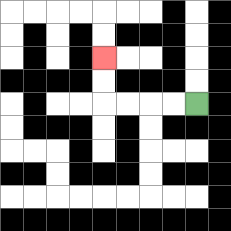{'start': '[8, 4]', 'end': '[4, 2]', 'path_directions': 'L,L,L,L,U,U', 'path_coordinates': '[[8, 4], [7, 4], [6, 4], [5, 4], [4, 4], [4, 3], [4, 2]]'}